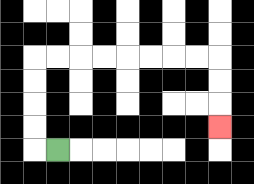{'start': '[2, 6]', 'end': '[9, 5]', 'path_directions': 'L,U,U,U,U,R,R,R,R,R,R,R,R,D,D,D', 'path_coordinates': '[[2, 6], [1, 6], [1, 5], [1, 4], [1, 3], [1, 2], [2, 2], [3, 2], [4, 2], [5, 2], [6, 2], [7, 2], [8, 2], [9, 2], [9, 3], [9, 4], [9, 5]]'}